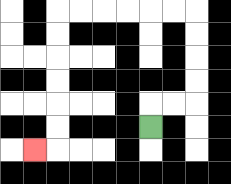{'start': '[6, 5]', 'end': '[1, 6]', 'path_directions': 'U,R,R,U,U,U,U,L,L,L,L,L,L,D,D,D,D,D,D,L', 'path_coordinates': '[[6, 5], [6, 4], [7, 4], [8, 4], [8, 3], [8, 2], [8, 1], [8, 0], [7, 0], [6, 0], [5, 0], [4, 0], [3, 0], [2, 0], [2, 1], [2, 2], [2, 3], [2, 4], [2, 5], [2, 6], [1, 6]]'}